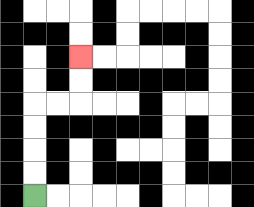{'start': '[1, 8]', 'end': '[3, 2]', 'path_directions': 'U,U,U,U,R,R,U,U', 'path_coordinates': '[[1, 8], [1, 7], [1, 6], [1, 5], [1, 4], [2, 4], [3, 4], [3, 3], [3, 2]]'}